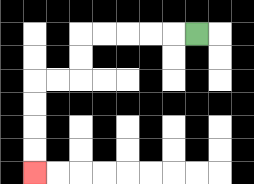{'start': '[8, 1]', 'end': '[1, 7]', 'path_directions': 'L,L,L,L,L,D,D,L,L,D,D,D,D', 'path_coordinates': '[[8, 1], [7, 1], [6, 1], [5, 1], [4, 1], [3, 1], [3, 2], [3, 3], [2, 3], [1, 3], [1, 4], [1, 5], [1, 6], [1, 7]]'}